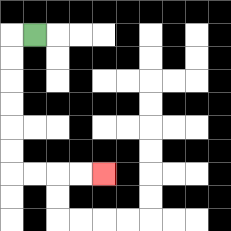{'start': '[1, 1]', 'end': '[4, 7]', 'path_directions': 'L,D,D,D,D,D,D,R,R,R,R', 'path_coordinates': '[[1, 1], [0, 1], [0, 2], [0, 3], [0, 4], [0, 5], [0, 6], [0, 7], [1, 7], [2, 7], [3, 7], [4, 7]]'}